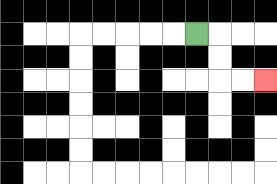{'start': '[8, 1]', 'end': '[11, 3]', 'path_directions': 'R,D,D,R,R', 'path_coordinates': '[[8, 1], [9, 1], [9, 2], [9, 3], [10, 3], [11, 3]]'}